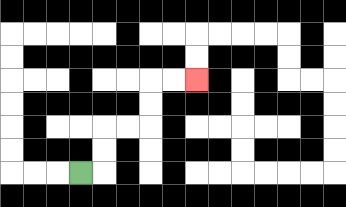{'start': '[3, 7]', 'end': '[8, 3]', 'path_directions': 'R,U,U,R,R,U,U,R,R', 'path_coordinates': '[[3, 7], [4, 7], [4, 6], [4, 5], [5, 5], [6, 5], [6, 4], [6, 3], [7, 3], [8, 3]]'}